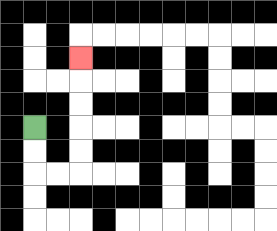{'start': '[1, 5]', 'end': '[3, 2]', 'path_directions': 'D,D,R,R,U,U,U,U,U', 'path_coordinates': '[[1, 5], [1, 6], [1, 7], [2, 7], [3, 7], [3, 6], [3, 5], [3, 4], [3, 3], [3, 2]]'}